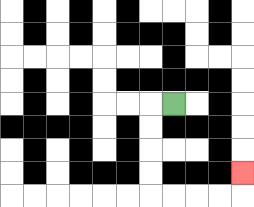{'start': '[7, 4]', 'end': '[10, 7]', 'path_directions': 'L,D,D,D,D,R,R,R,R,U', 'path_coordinates': '[[7, 4], [6, 4], [6, 5], [6, 6], [6, 7], [6, 8], [7, 8], [8, 8], [9, 8], [10, 8], [10, 7]]'}